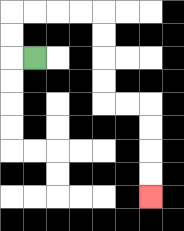{'start': '[1, 2]', 'end': '[6, 8]', 'path_directions': 'L,U,U,R,R,R,R,D,D,D,D,R,R,D,D,D,D', 'path_coordinates': '[[1, 2], [0, 2], [0, 1], [0, 0], [1, 0], [2, 0], [3, 0], [4, 0], [4, 1], [4, 2], [4, 3], [4, 4], [5, 4], [6, 4], [6, 5], [6, 6], [6, 7], [6, 8]]'}